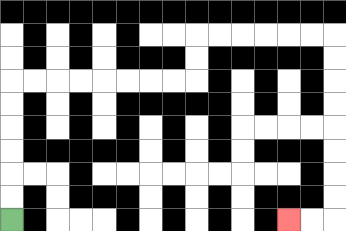{'start': '[0, 9]', 'end': '[12, 9]', 'path_directions': 'U,U,U,U,U,U,R,R,R,R,R,R,R,R,U,U,R,R,R,R,R,R,D,D,D,D,D,D,D,D,L,L', 'path_coordinates': '[[0, 9], [0, 8], [0, 7], [0, 6], [0, 5], [0, 4], [0, 3], [1, 3], [2, 3], [3, 3], [4, 3], [5, 3], [6, 3], [7, 3], [8, 3], [8, 2], [8, 1], [9, 1], [10, 1], [11, 1], [12, 1], [13, 1], [14, 1], [14, 2], [14, 3], [14, 4], [14, 5], [14, 6], [14, 7], [14, 8], [14, 9], [13, 9], [12, 9]]'}